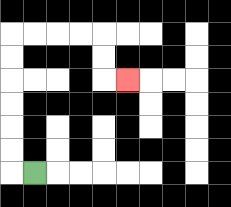{'start': '[1, 7]', 'end': '[5, 3]', 'path_directions': 'L,U,U,U,U,U,U,R,R,R,R,D,D,R', 'path_coordinates': '[[1, 7], [0, 7], [0, 6], [0, 5], [0, 4], [0, 3], [0, 2], [0, 1], [1, 1], [2, 1], [3, 1], [4, 1], [4, 2], [4, 3], [5, 3]]'}